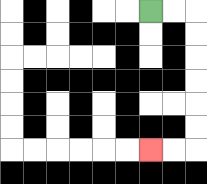{'start': '[6, 0]', 'end': '[6, 6]', 'path_directions': 'R,R,D,D,D,D,D,D,L,L', 'path_coordinates': '[[6, 0], [7, 0], [8, 0], [8, 1], [8, 2], [8, 3], [8, 4], [8, 5], [8, 6], [7, 6], [6, 6]]'}